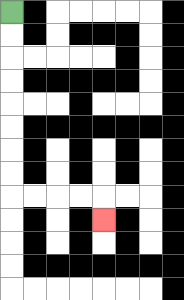{'start': '[0, 0]', 'end': '[4, 9]', 'path_directions': 'D,D,D,D,D,D,D,D,R,R,R,R,D', 'path_coordinates': '[[0, 0], [0, 1], [0, 2], [0, 3], [0, 4], [0, 5], [0, 6], [0, 7], [0, 8], [1, 8], [2, 8], [3, 8], [4, 8], [4, 9]]'}